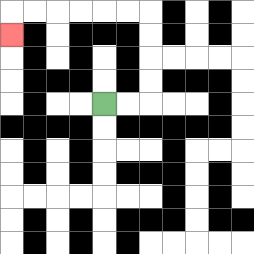{'start': '[4, 4]', 'end': '[0, 1]', 'path_directions': 'R,R,U,U,U,U,L,L,L,L,L,L,D', 'path_coordinates': '[[4, 4], [5, 4], [6, 4], [6, 3], [6, 2], [6, 1], [6, 0], [5, 0], [4, 0], [3, 0], [2, 0], [1, 0], [0, 0], [0, 1]]'}